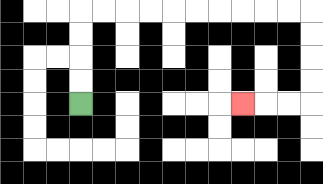{'start': '[3, 4]', 'end': '[10, 4]', 'path_directions': 'U,U,U,U,R,R,R,R,R,R,R,R,R,R,D,D,D,D,L,L,L', 'path_coordinates': '[[3, 4], [3, 3], [3, 2], [3, 1], [3, 0], [4, 0], [5, 0], [6, 0], [7, 0], [8, 0], [9, 0], [10, 0], [11, 0], [12, 0], [13, 0], [13, 1], [13, 2], [13, 3], [13, 4], [12, 4], [11, 4], [10, 4]]'}